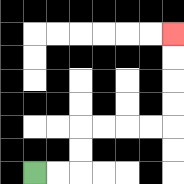{'start': '[1, 7]', 'end': '[7, 1]', 'path_directions': 'R,R,U,U,R,R,R,R,U,U,U,U', 'path_coordinates': '[[1, 7], [2, 7], [3, 7], [3, 6], [3, 5], [4, 5], [5, 5], [6, 5], [7, 5], [7, 4], [7, 3], [7, 2], [7, 1]]'}